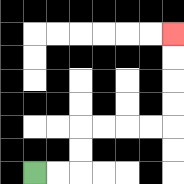{'start': '[1, 7]', 'end': '[7, 1]', 'path_directions': 'R,R,U,U,R,R,R,R,U,U,U,U', 'path_coordinates': '[[1, 7], [2, 7], [3, 7], [3, 6], [3, 5], [4, 5], [5, 5], [6, 5], [7, 5], [7, 4], [7, 3], [7, 2], [7, 1]]'}